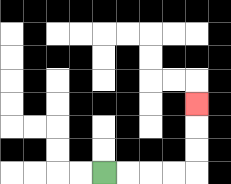{'start': '[4, 7]', 'end': '[8, 4]', 'path_directions': 'R,R,R,R,U,U,U', 'path_coordinates': '[[4, 7], [5, 7], [6, 7], [7, 7], [8, 7], [8, 6], [8, 5], [8, 4]]'}